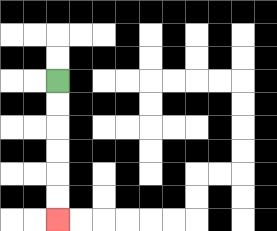{'start': '[2, 3]', 'end': '[2, 9]', 'path_directions': 'D,D,D,D,D,D', 'path_coordinates': '[[2, 3], [2, 4], [2, 5], [2, 6], [2, 7], [2, 8], [2, 9]]'}